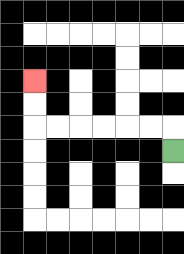{'start': '[7, 6]', 'end': '[1, 3]', 'path_directions': 'U,L,L,L,L,L,L,U,U', 'path_coordinates': '[[7, 6], [7, 5], [6, 5], [5, 5], [4, 5], [3, 5], [2, 5], [1, 5], [1, 4], [1, 3]]'}